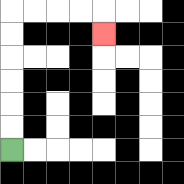{'start': '[0, 6]', 'end': '[4, 1]', 'path_directions': 'U,U,U,U,U,U,R,R,R,R,D', 'path_coordinates': '[[0, 6], [0, 5], [0, 4], [0, 3], [0, 2], [0, 1], [0, 0], [1, 0], [2, 0], [3, 0], [4, 0], [4, 1]]'}